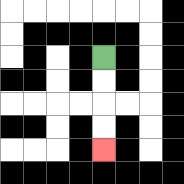{'start': '[4, 2]', 'end': '[4, 6]', 'path_directions': 'D,D,D,D', 'path_coordinates': '[[4, 2], [4, 3], [4, 4], [4, 5], [4, 6]]'}